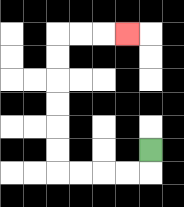{'start': '[6, 6]', 'end': '[5, 1]', 'path_directions': 'D,L,L,L,L,U,U,U,U,U,U,R,R,R', 'path_coordinates': '[[6, 6], [6, 7], [5, 7], [4, 7], [3, 7], [2, 7], [2, 6], [2, 5], [2, 4], [2, 3], [2, 2], [2, 1], [3, 1], [4, 1], [5, 1]]'}